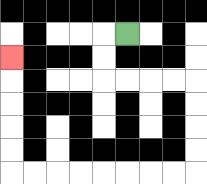{'start': '[5, 1]', 'end': '[0, 2]', 'path_directions': 'L,D,D,R,R,R,R,D,D,D,D,L,L,L,L,L,L,L,L,U,U,U,U,U', 'path_coordinates': '[[5, 1], [4, 1], [4, 2], [4, 3], [5, 3], [6, 3], [7, 3], [8, 3], [8, 4], [8, 5], [8, 6], [8, 7], [7, 7], [6, 7], [5, 7], [4, 7], [3, 7], [2, 7], [1, 7], [0, 7], [0, 6], [0, 5], [0, 4], [0, 3], [0, 2]]'}